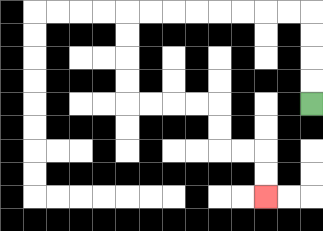{'start': '[13, 4]', 'end': '[11, 8]', 'path_directions': 'U,U,U,U,L,L,L,L,L,L,L,L,D,D,D,D,R,R,R,R,D,D,R,R,D,D', 'path_coordinates': '[[13, 4], [13, 3], [13, 2], [13, 1], [13, 0], [12, 0], [11, 0], [10, 0], [9, 0], [8, 0], [7, 0], [6, 0], [5, 0], [5, 1], [5, 2], [5, 3], [5, 4], [6, 4], [7, 4], [8, 4], [9, 4], [9, 5], [9, 6], [10, 6], [11, 6], [11, 7], [11, 8]]'}